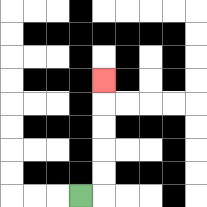{'start': '[3, 8]', 'end': '[4, 3]', 'path_directions': 'R,U,U,U,U,U', 'path_coordinates': '[[3, 8], [4, 8], [4, 7], [4, 6], [4, 5], [4, 4], [4, 3]]'}